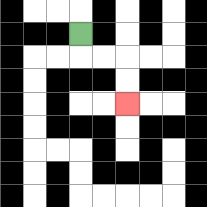{'start': '[3, 1]', 'end': '[5, 4]', 'path_directions': 'D,R,R,D,D', 'path_coordinates': '[[3, 1], [3, 2], [4, 2], [5, 2], [5, 3], [5, 4]]'}